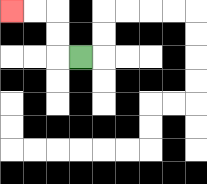{'start': '[3, 2]', 'end': '[0, 0]', 'path_directions': 'L,U,U,L,L', 'path_coordinates': '[[3, 2], [2, 2], [2, 1], [2, 0], [1, 0], [0, 0]]'}